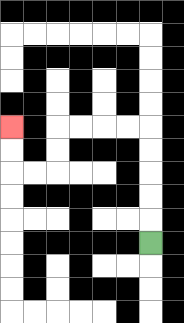{'start': '[6, 10]', 'end': '[0, 5]', 'path_directions': 'U,U,U,U,U,L,L,L,L,D,D,L,L,U,U', 'path_coordinates': '[[6, 10], [6, 9], [6, 8], [6, 7], [6, 6], [6, 5], [5, 5], [4, 5], [3, 5], [2, 5], [2, 6], [2, 7], [1, 7], [0, 7], [0, 6], [0, 5]]'}